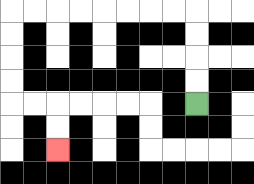{'start': '[8, 4]', 'end': '[2, 6]', 'path_directions': 'U,U,U,U,L,L,L,L,L,L,L,L,D,D,D,D,R,R,D,D', 'path_coordinates': '[[8, 4], [8, 3], [8, 2], [8, 1], [8, 0], [7, 0], [6, 0], [5, 0], [4, 0], [3, 0], [2, 0], [1, 0], [0, 0], [0, 1], [0, 2], [0, 3], [0, 4], [1, 4], [2, 4], [2, 5], [2, 6]]'}